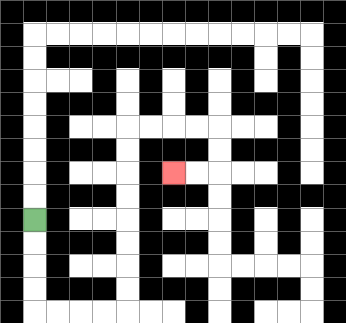{'start': '[1, 9]', 'end': '[7, 7]', 'path_directions': 'D,D,D,D,R,R,R,R,U,U,U,U,U,U,U,U,R,R,R,R,D,D,L,L', 'path_coordinates': '[[1, 9], [1, 10], [1, 11], [1, 12], [1, 13], [2, 13], [3, 13], [4, 13], [5, 13], [5, 12], [5, 11], [5, 10], [5, 9], [5, 8], [5, 7], [5, 6], [5, 5], [6, 5], [7, 5], [8, 5], [9, 5], [9, 6], [9, 7], [8, 7], [7, 7]]'}